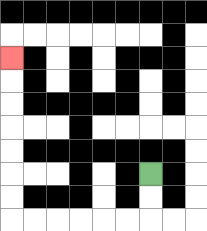{'start': '[6, 7]', 'end': '[0, 2]', 'path_directions': 'D,D,L,L,L,L,L,L,U,U,U,U,U,U,U', 'path_coordinates': '[[6, 7], [6, 8], [6, 9], [5, 9], [4, 9], [3, 9], [2, 9], [1, 9], [0, 9], [0, 8], [0, 7], [0, 6], [0, 5], [0, 4], [0, 3], [0, 2]]'}